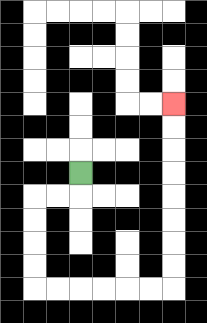{'start': '[3, 7]', 'end': '[7, 4]', 'path_directions': 'D,L,L,D,D,D,D,R,R,R,R,R,R,U,U,U,U,U,U,U,U', 'path_coordinates': '[[3, 7], [3, 8], [2, 8], [1, 8], [1, 9], [1, 10], [1, 11], [1, 12], [2, 12], [3, 12], [4, 12], [5, 12], [6, 12], [7, 12], [7, 11], [7, 10], [7, 9], [7, 8], [7, 7], [7, 6], [7, 5], [7, 4]]'}